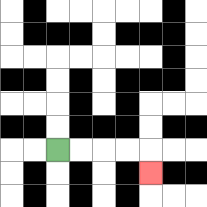{'start': '[2, 6]', 'end': '[6, 7]', 'path_directions': 'R,R,R,R,D', 'path_coordinates': '[[2, 6], [3, 6], [4, 6], [5, 6], [6, 6], [6, 7]]'}